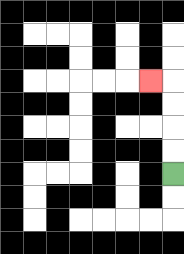{'start': '[7, 7]', 'end': '[6, 3]', 'path_directions': 'U,U,U,U,L', 'path_coordinates': '[[7, 7], [7, 6], [7, 5], [7, 4], [7, 3], [6, 3]]'}